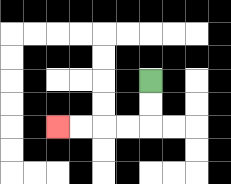{'start': '[6, 3]', 'end': '[2, 5]', 'path_directions': 'D,D,L,L,L,L', 'path_coordinates': '[[6, 3], [6, 4], [6, 5], [5, 5], [4, 5], [3, 5], [2, 5]]'}